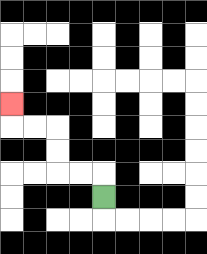{'start': '[4, 8]', 'end': '[0, 4]', 'path_directions': 'U,L,L,U,U,L,L,U', 'path_coordinates': '[[4, 8], [4, 7], [3, 7], [2, 7], [2, 6], [2, 5], [1, 5], [0, 5], [0, 4]]'}